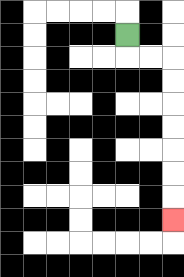{'start': '[5, 1]', 'end': '[7, 9]', 'path_directions': 'D,R,R,D,D,D,D,D,D,D', 'path_coordinates': '[[5, 1], [5, 2], [6, 2], [7, 2], [7, 3], [7, 4], [7, 5], [7, 6], [7, 7], [7, 8], [7, 9]]'}